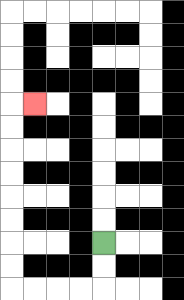{'start': '[4, 10]', 'end': '[1, 4]', 'path_directions': 'D,D,L,L,L,L,U,U,U,U,U,U,U,U,R', 'path_coordinates': '[[4, 10], [4, 11], [4, 12], [3, 12], [2, 12], [1, 12], [0, 12], [0, 11], [0, 10], [0, 9], [0, 8], [0, 7], [0, 6], [0, 5], [0, 4], [1, 4]]'}